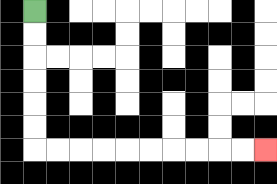{'start': '[1, 0]', 'end': '[11, 6]', 'path_directions': 'D,D,D,D,D,D,R,R,R,R,R,R,R,R,R,R', 'path_coordinates': '[[1, 0], [1, 1], [1, 2], [1, 3], [1, 4], [1, 5], [1, 6], [2, 6], [3, 6], [4, 6], [5, 6], [6, 6], [7, 6], [8, 6], [9, 6], [10, 6], [11, 6]]'}